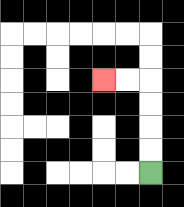{'start': '[6, 7]', 'end': '[4, 3]', 'path_directions': 'U,U,U,U,L,L', 'path_coordinates': '[[6, 7], [6, 6], [6, 5], [6, 4], [6, 3], [5, 3], [4, 3]]'}